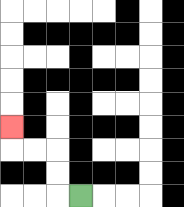{'start': '[3, 8]', 'end': '[0, 5]', 'path_directions': 'L,U,U,L,L,U', 'path_coordinates': '[[3, 8], [2, 8], [2, 7], [2, 6], [1, 6], [0, 6], [0, 5]]'}